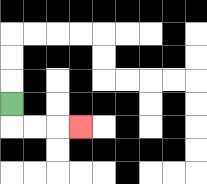{'start': '[0, 4]', 'end': '[3, 5]', 'path_directions': 'D,R,R,R', 'path_coordinates': '[[0, 4], [0, 5], [1, 5], [2, 5], [3, 5]]'}